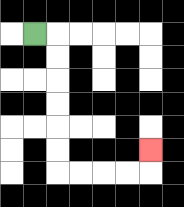{'start': '[1, 1]', 'end': '[6, 6]', 'path_directions': 'R,D,D,D,D,D,D,R,R,R,R,U', 'path_coordinates': '[[1, 1], [2, 1], [2, 2], [2, 3], [2, 4], [2, 5], [2, 6], [2, 7], [3, 7], [4, 7], [5, 7], [6, 7], [6, 6]]'}